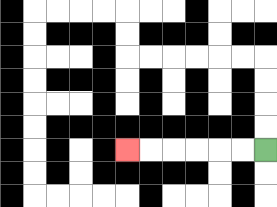{'start': '[11, 6]', 'end': '[5, 6]', 'path_directions': 'L,L,L,L,L,L', 'path_coordinates': '[[11, 6], [10, 6], [9, 6], [8, 6], [7, 6], [6, 6], [5, 6]]'}